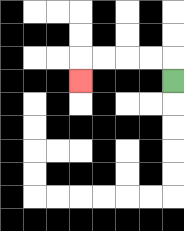{'start': '[7, 3]', 'end': '[3, 3]', 'path_directions': 'U,L,L,L,L,D', 'path_coordinates': '[[7, 3], [7, 2], [6, 2], [5, 2], [4, 2], [3, 2], [3, 3]]'}